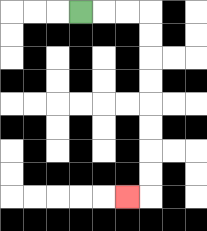{'start': '[3, 0]', 'end': '[5, 8]', 'path_directions': 'R,R,R,D,D,D,D,D,D,D,D,L', 'path_coordinates': '[[3, 0], [4, 0], [5, 0], [6, 0], [6, 1], [6, 2], [6, 3], [6, 4], [6, 5], [6, 6], [6, 7], [6, 8], [5, 8]]'}